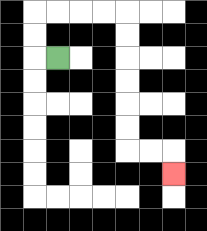{'start': '[2, 2]', 'end': '[7, 7]', 'path_directions': 'L,U,U,R,R,R,R,D,D,D,D,D,D,R,R,D', 'path_coordinates': '[[2, 2], [1, 2], [1, 1], [1, 0], [2, 0], [3, 0], [4, 0], [5, 0], [5, 1], [5, 2], [5, 3], [5, 4], [5, 5], [5, 6], [6, 6], [7, 6], [7, 7]]'}